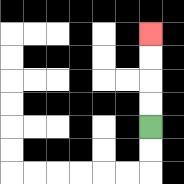{'start': '[6, 5]', 'end': '[6, 1]', 'path_directions': 'U,U,U,U', 'path_coordinates': '[[6, 5], [6, 4], [6, 3], [6, 2], [6, 1]]'}